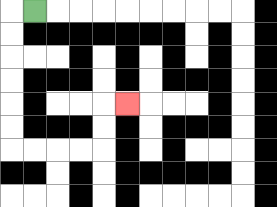{'start': '[1, 0]', 'end': '[5, 4]', 'path_directions': 'L,D,D,D,D,D,D,R,R,R,R,U,U,R', 'path_coordinates': '[[1, 0], [0, 0], [0, 1], [0, 2], [0, 3], [0, 4], [0, 5], [0, 6], [1, 6], [2, 6], [3, 6], [4, 6], [4, 5], [4, 4], [5, 4]]'}